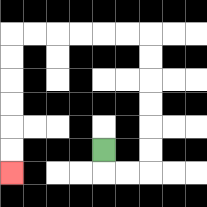{'start': '[4, 6]', 'end': '[0, 7]', 'path_directions': 'D,R,R,U,U,U,U,U,U,L,L,L,L,L,L,D,D,D,D,D,D', 'path_coordinates': '[[4, 6], [4, 7], [5, 7], [6, 7], [6, 6], [6, 5], [6, 4], [6, 3], [6, 2], [6, 1], [5, 1], [4, 1], [3, 1], [2, 1], [1, 1], [0, 1], [0, 2], [0, 3], [0, 4], [0, 5], [0, 6], [0, 7]]'}